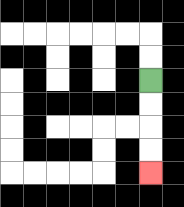{'start': '[6, 3]', 'end': '[6, 7]', 'path_directions': 'D,D,D,D', 'path_coordinates': '[[6, 3], [6, 4], [6, 5], [6, 6], [6, 7]]'}